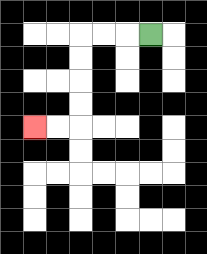{'start': '[6, 1]', 'end': '[1, 5]', 'path_directions': 'L,L,L,D,D,D,D,L,L', 'path_coordinates': '[[6, 1], [5, 1], [4, 1], [3, 1], [3, 2], [3, 3], [3, 4], [3, 5], [2, 5], [1, 5]]'}